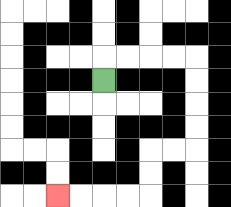{'start': '[4, 3]', 'end': '[2, 8]', 'path_directions': 'U,R,R,R,R,D,D,D,D,L,L,D,D,L,L,L,L', 'path_coordinates': '[[4, 3], [4, 2], [5, 2], [6, 2], [7, 2], [8, 2], [8, 3], [8, 4], [8, 5], [8, 6], [7, 6], [6, 6], [6, 7], [6, 8], [5, 8], [4, 8], [3, 8], [2, 8]]'}